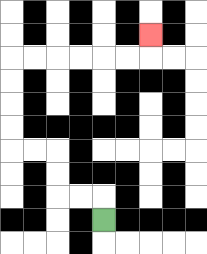{'start': '[4, 9]', 'end': '[6, 1]', 'path_directions': 'U,L,L,U,U,L,L,U,U,U,U,R,R,R,R,R,R,U', 'path_coordinates': '[[4, 9], [4, 8], [3, 8], [2, 8], [2, 7], [2, 6], [1, 6], [0, 6], [0, 5], [0, 4], [0, 3], [0, 2], [1, 2], [2, 2], [3, 2], [4, 2], [5, 2], [6, 2], [6, 1]]'}